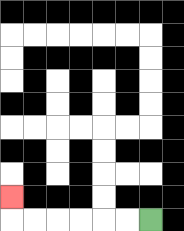{'start': '[6, 9]', 'end': '[0, 8]', 'path_directions': 'L,L,L,L,L,L,U', 'path_coordinates': '[[6, 9], [5, 9], [4, 9], [3, 9], [2, 9], [1, 9], [0, 9], [0, 8]]'}